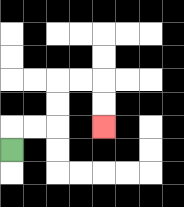{'start': '[0, 6]', 'end': '[4, 5]', 'path_directions': 'U,R,R,U,U,R,R,D,D', 'path_coordinates': '[[0, 6], [0, 5], [1, 5], [2, 5], [2, 4], [2, 3], [3, 3], [4, 3], [4, 4], [4, 5]]'}